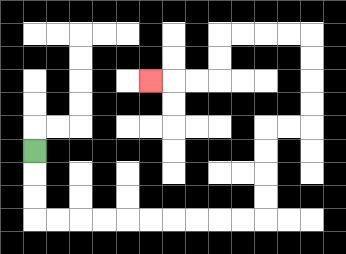{'start': '[1, 6]', 'end': '[6, 3]', 'path_directions': 'D,D,D,R,R,R,R,R,R,R,R,R,R,U,U,U,U,R,R,U,U,U,U,L,L,L,L,D,D,L,L,L', 'path_coordinates': '[[1, 6], [1, 7], [1, 8], [1, 9], [2, 9], [3, 9], [4, 9], [5, 9], [6, 9], [7, 9], [8, 9], [9, 9], [10, 9], [11, 9], [11, 8], [11, 7], [11, 6], [11, 5], [12, 5], [13, 5], [13, 4], [13, 3], [13, 2], [13, 1], [12, 1], [11, 1], [10, 1], [9, 1], [9, 2], [9, 3], [8, 3], [7, 3], [6, 3]]'}